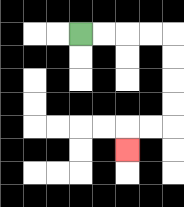{'start': '[3, 1]', 'end': '[5, 6]', 'path_directions': 'R,R,R,R,D,D,D,D,L,L,D', 'path_coordinates': '[[3, 1], [4, 1], [5, 1], [6, 1], [7, 1], [7, 2], [7, 3], [7, 4], [7, 5], [6, 5], [5, 5], [5, 6]]'}